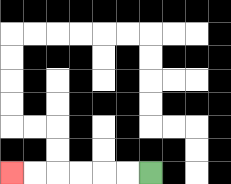{'start': '[6, 7]', 'end': '[0, 7]', 'path_directions': 'L,L,L,L,L,L', 'path_coordinates': '[[6, 7], [5, 7], [4, 7], [3, 7], [2, 7], [1, 7], [0, 7]]'}